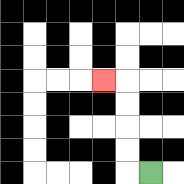{'start': '[6, 7]', 'end': '[4, 3]', 'path_directions': 'L,U,U,U,U,L', 'path_coordinates': '[[6, 7], [5, 7], [5, 6], [5, 5], [5, 4], [5, 3], [4, 3]]'}